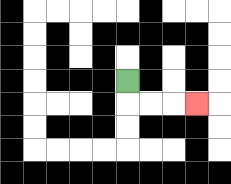{'start': '[5, 3]', 'end': '[8, 4]', 'path_directions': 'D,R,R,R', 'path_coordinates': '[[5, 3], [5, 4], [6, 4], [7, 4], [8, 4]]'}